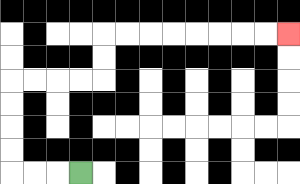{'start': '[3, 7]', 'end': '[12, 1]', 'path_directions': 'L,L,L,U,U,U,U,R,R,R,R,U,U,R,R,R,R,R,R,R,R', 'path_coordinates': '[[3, 7], [2, 7], [1, 7], [0, 7], [0, 6], [0, 5], [0, 4], [0, 3], [1, 3], [2, 3], [3, 3], [4, 3], [4, 2], [4, 1], [5, 1], [6, 1], [7, 1], [8, 1], [9, 1], [10, 1], [11, 1], [12, 1]]'}